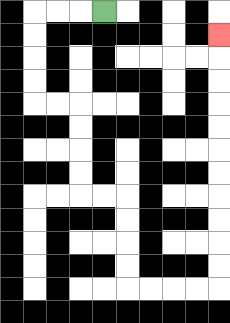{'start': '[4, 0]', 'end': '[9, 1]', 'path_directions': 'L,L,L,D,D,D,D,R,R,D,D,D,D,R,R,D,D,D,D,R,R,R,R,U,U,U,U,U,U,U,U,U,U,U', 'path_coordinates': '[[4, 0], [3, 0], [2, 0], [1, 0], [1, 1], [1, 2], [1, 3], [1, 4], [2, 4], [3, 4], [3, 5], [3, 6], [3, 7], [3, 8], [4, 8], [5, 8], [5, 9], [5, 10], [5, 11], [5, 12], [6, 12], [7, 12], [8, 12], [9, 12], [9, 11], [9, 10], [9, 9], [9, 8], [9, 7], [9, 6], [9, 5], [9, 4], [9, 3], [9, 2], [9, 1]]'}